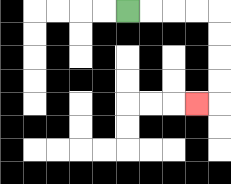{'start': '[5, 0]', 'end': '[8, 4]', 'path_directions': 'R,R,R,R,D,D,D,D,L', 'path_coordinates': '[[5, 0], [6, 0], [7, 0], [8, 0], [9, 0], [9, 1], [9, 2], [9, 3], [9, 4], [8, 4]]'}